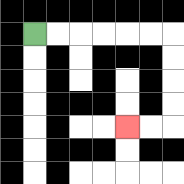{'start': '[1, 1]', 'end': '[5, 5]', 'path_directions': 'R,R,R,R,R,R,D,D,D,D,L,L', 'path_coordinates': '[[1, 1], [2, 1], [3, 1], [4, 1], [5, 1], [6, 1], [7, 1], [7, 2], [7, 3], [7, 4], [7, 5], [6, 5], [5, 5]]'}